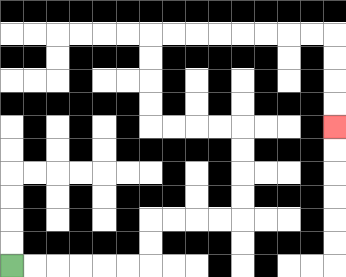{'start': '[0, 11]', 'end': '[14, 5]', 'path_directions': 'R,R,R,R,R,R,U,U,R,R,R,R,U,U,U,U,L,L,L,L,U,U,U,U,R,R,R,R,R,R,R,R,D,D,D,D', 'path_coordinates': '[[0, 11], [1, 11], [2, 11], [3, 11], [4, 11], [5, 11], [6, 11], [6, 10], [6, 9], [7, 9], [8, 9], [9, 9], [10, 9], [10, 8], [10, 7], [10, 6], [10, 5], [9, 5], [8, 5], [7, 5], [6, 5], [6, 4], [6, 3], [6, 2], [6, 1], [7, 1], [8, 1], [9, 1], [10, 1], [11, 1], [12, 1], [13, 1], [14, 1], [14, 2], [14, 3], [14, 4], [14, 5]]'}